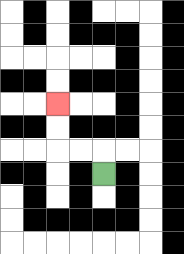{'start': '[4, 7]', 'end': '[2, 4]', 'path_directions': 'U,L,L,U,U', 'path_coordinates': '[[4, 7], [4, 6], [3, 6], [2, 6], [2, 5], [2, 4]]'}